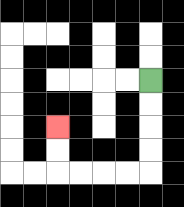{'start': '[6, 3]', 'end': '[2, 5]', 'path_directions': 'D,D,D,D,L,L,L,L,U,U', 'path_coordinates': '[[6, 3], [6, 4], [6, 5], [6, 6], [6, 7], [5, 7], [4, 7], [3, 7], [2, 7], [2, 6], [2, 5]]'}